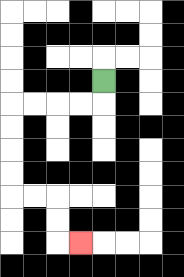{'start': '[4, 3]', 'end': '[3, 10]', 'path_directions': 'D,L,L,L,L,D,D,D,D,R,R,D,D,R', 'path_coordinates': '[[4, 3], [4, 4], [3, 4], [2, 4], [1, 4], [0, 4], [0, 5], [0, 6], [0, 7], [0, 8], [1, 8], [2, 8], [2, 9], [2, 10], [3, 10]]'}